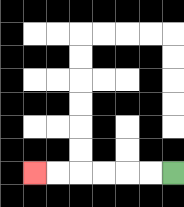{'start': '[7, 7]', 'end': '[1, 7]', 'path_directions': 'L,L,L,L,L,L', 'path_coordinates': '[[7, 7], [6, 7], [5, 7], [4, 7], [3, 7], [2, 7], [1, 7]]'}